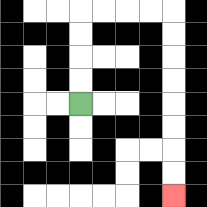{'start': '[3, 4]', 'end': '[7, 8]', 'path_directions': 'U,U,U,U,R,R,R,R,D,D,D,D,D,D,D,D', 'path_coordinates': '[[3, 4], [3, 3], [3, 2], [3, 1], [3, 0], [4, 0], [5, 0], [6, 0], [7, 0], [7, 1], [7, 2], [7, 3], [7, 4], [7, 5], [7, 6], [7, 7], [7, 8]]'}